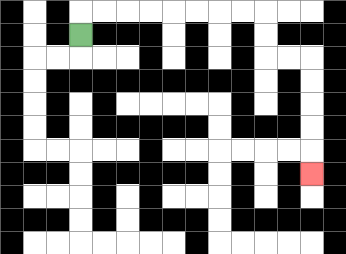{'start': '[3, 1]', 'end': '[13, 7]', 'path_directions': 'U,R,R,R,R,R,R,R,R,D,D,R,R,D,D,D,D,D', 'path_coordinates': '[[3, 1], [3, 0], [4, 0], [5, 0], [6, 0], [7, 0], [8, 0], [9, 0], [10, 0], [11, 0], [11, 1], [11, 2], [12, 2], [13, 2], [13, 3], [13, 4], [13, 5], [13, 6], [13, 7]]'}